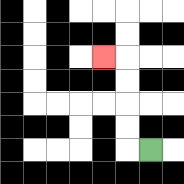{'start': '[6, 6]', 'end': '[4, 2]', 'path_directions': 'L,U,U,U,U,L', 'path_coordinates': '[[6, 6], [5, 6], [5, 5], [5, 4], [5, 3], [5, 2], [4, 2]]'}